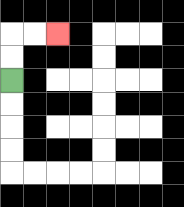{'start': '[0, 3]', 'end': '[2, 1]', 'path_directions': 'U,U,R,R', 'path_coordinates': '[[0, 3], [0, 2], [0, 1], [1, 1], [2, 1]]'}